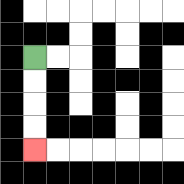{'start': '[1, 2]', 'end': '[1, 6]', 'path_directions': 'D,D,D,D', 'path_coordinates': '[[1, 2], [1, 3], [1, 4], [1, 5], [1, 6]]'}